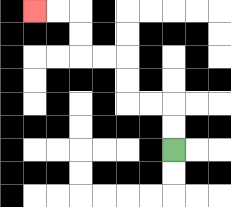{'start': '[7, 6]', 'end': '[1, 0]', 'path_directions': 'U,U,L,L,U,U,L,L,U,U,L,L', 'path_coordinates': '[[7, 6], [7, 5], [7, 4], [6, 4], [5, 4], [5, 3], [5, 2], [4, 2], [3, 2], [3, 1], [3, 0], [2, 0], [1, 0]]'}